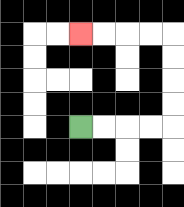{'start': '[3, 5]', 'end': '[3, 1]', 'path_directions': 'R,R,R,R,U,U,U,U,L,L,L,L', 'path_coordinates': '[[3, 5], [4, 5], [5, 5], [6, 5], [7, 5], [7, 4], [7, 3], [7, 2], [7, 1], [6, 1], [5, 1], [4, 1], [3, 1]]'}